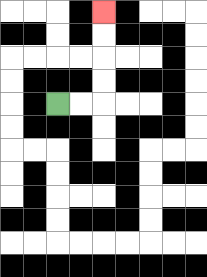{'start': '[2, 4]', 'end': '[4, 0]', 'path_directions': 'R,R,U,U,U,U', 'path_coordinates': '[[2, 4], [3, 4], [4, 4], [4, 3], [4, 2], [4, 1], [4, 0]]'}